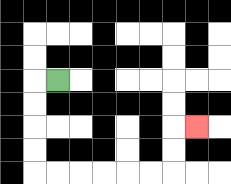{'start': '[2, 3]', 'end': '[8, 5]', 'path_directions': 'L,D,D,D,D,R,R,R,R,R,R,U,U,R', 'path_coordinates': '[[2, 3], [1, 3], [1, 4], [1, 5], [1, 6], [1, 7], [2, 7], [3, 7], [4, 7], [5, 7], [6, 7], [7, 7], [7, 6], [7, 5], [8, 5]]'}